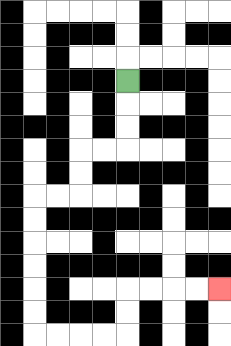{'start': '[5, 3]', 'end': '[9, 12]', 'path_directions': 'D,D,D,L,L,D,D,L,L,D,D,D,D,D,D,R,R,R,R,U,U,R,R,R,R', 'path_coordinates': '[[5, 3], [5, 4], [5, 5], [5, 6], [4, 6], [3, 6], [3, 7], [3, 8], [2, 8], [1, 8], [1, 9], [1, 10], [1, 11], [1, 12], [1, 13], [1, 14], [2, 14], [3, 14], [4, 14], [5, 14], [5, 13], [5, 12], [6, 12], [7, 12], [8, 12], [9, 12]]'}